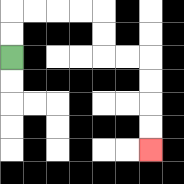{'start': '[0, 2]', 'end': '[6, 6]', 'path_directions': 'U,U,R,R,R,R,D,D,R,R,D,D,D,D', 'path_coordinates': '[[0, 2], [0, 1], [0, 0], [1, 0], [2, 0], [3, 0], [4, 0], [4, 1], [4, 2], [5, 2], [6, 2], [6, 3], [6, 4], [6, 5], [6, 6]]'}